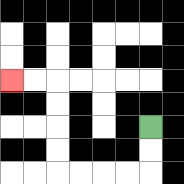{'start': '[6, 5]', 'end': '[0, 3]', 'path_directions': 'D,D,L,L,L,L,U,U,U,U,L,L', 'path_coordinates': '[[6, 5], [6, 6], [6, 7], [5, 7], [4, 7], [3, 7], [2, 7], [2, 6], [2, 5], [2, 4], [2, 3], [1, 3], [0, 3]]'}